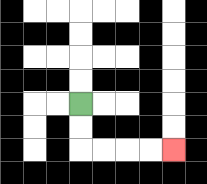{'start': '[3, 4]', 'end': '[7, 6]', 'path_directions': 'D,D,R,R,R,R', 'path_coordinates': '[[3, 4], [3, 5], [3, 6], [4, 6], [5, 6], [6, 6], [7, 6]]'}